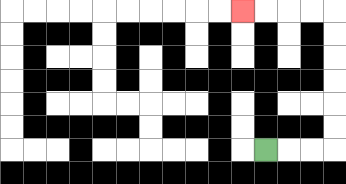{'start': '[11, 6]', 'end': '[10, 0]', 'path_directions': 'R,R,R,U,U,U,U,U,U,L,L,L,L', 'path_coordinates': '[[11, 6], [12, 6], [13, 6], [14, 6], [14, 5], [14, 4], [14, 3], [14, 2], [14, 1], [14, 0], [13, 0], [12, 0], [11, 0], [10, 0]]'}